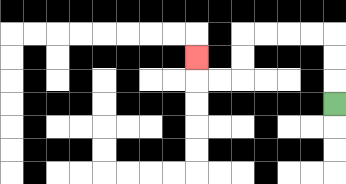{'start': '[14, 4]', 'end': '[8, 2]', 'path_directions': 'U,U,U,L,L,L,L,D,D,L,L,U', 'path_coordinates': '[[14, 4], [14, 3], [14, 2], [14, 1], [13, 1], [12, 1], [11, 1], [10, 1], [10, 2], [10, 3], [9, 3], [8, 3], [8, 2]]'}